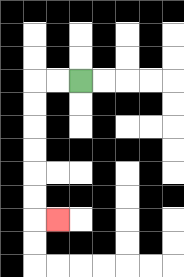{'start': '[3, 3]', 'end': '[2, 9]', 'path_directions': 'L,L,D,D,D,D,D,D,R', 'path_coordinates': '[[3, 3], [2, 3], [1, 3], [1, 4], [1, 5], [1, 6], [1, 7], [1, 8], [1, 9], [2, 9]]'}